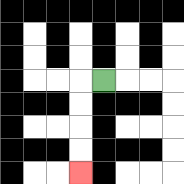{'start': '[4, 3]', 'end': '[3, 7]', 'path_directions': 'L,D,D,D,D', 'path_coordinates': '[[4, 3], [3, 3], [3, 4], [3, 5], [3, 6], [3, 7]]'}